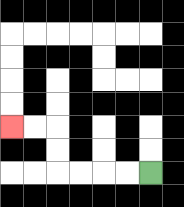{'start': '[6, 7]', 'end': '[0, 5]', 'path_directions': 'L,L,L,L,U,U,L,L', 'path_coordinates': '[[6, 7], [5, 7], [4, 7], [3, 7], [2, 7], [2, 6], [2, 5], [1, 5], [0, 5]]'}